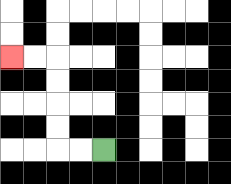{'start': '[4, 6]', 'end': '[0, 2]', 'path_directions': 'L,L,U,U,U,U,L,L', 'path_coordinates': '[[4, 6], [3, 6], [2, 6], [2, 5], [2, 4], [2, 3], [2, 2], [1, 2], [0, 2]]'}